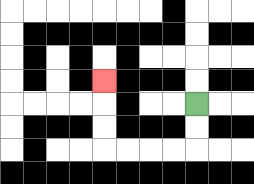{'start': '[8, 4]', 'end': '[4, 3]', 'path_directions': 'D,D,L,L,L,L,U,U,U', 'path_coordinates': '[[8, 4], [8, 5], [8, 6], [7, 6], [6, 6], [5, 6], [4, 6], [4, 5], [4, 4], [4, 3]]'}